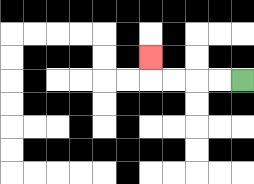{'start': '[10, 3]', 'end': '[6, 2]', 'path_directions': 'L,L,L,L,U', 'path_coordinates': '[[10, 3], [9, 3], [8, 3], [7, 3], [6, 3], [6, 2]]'}